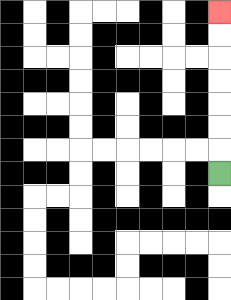{'start': '[9, 7]', 'end': '[9, 0]', 'path_directions': 'U,U,U,U,U,U,U', 'path_coordinates': '[[9, 7], [9, 6], [9, 5], [9, 4], [9, 3], [9, 2], [9, 1], [9, 0]]'}